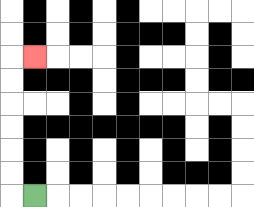{'start': '[1, 8]', 'end': '[1, 2]', 'path_directions': 'L,U,U,U,U,U,U,R', 'path_coordinates': '[[1, 8], [0, 8], [0, 7], [0, 6], [0, 5], [0, 4], [0, 3], [0, 2], [1, 2]]'}